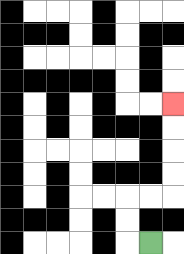{'start': '[6, 10]', 'end': '[7, 4]', 'path_directions': 'L,U,U,R,R,U,U,U,U', 'path_coordinates': '[[6, 10], [5, 10], [5, 9], [5, 8], [6, 8], [7, 8], [7, 7], [7, 6], [7, 5], [7, 4]]'}